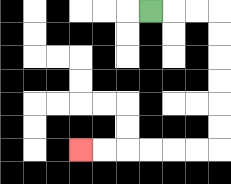{'start': '[6, 0]', 'end': '[3, 6]', 'path_directions': 'R,R,R,D,D,D,D,D,D,L,L,L,L,L,L', 'path_coordinates': '[[6, 0], [7, 0], [8, 0], [9, 0], [9, 1], [9, 2], [9, 3], [9, 4], [9, 5], [9, 6], [8, 6], [7, 6], [6, 6], [5, 6], [4, 6], [3, 6]]'}